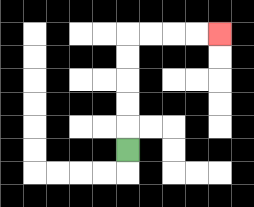{'start': '[5, 6]', 'end': '[9, 1]', 'path_directions': 'U,U,U,U,U,R,R,R,R', 'path_coordinates': '[[5, 6], [5, 5], [5, 4], [5, 3], [5, 2], [5, 1], [6, 1], [7, 1], [8, 1], [9, 1]]'}